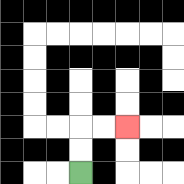{'start': '[3, 7]', 'end': '[5, 5]', 'path_directions': 'U,U,R,R', 'path_coordinates': '[[3, 7], [3, 6], [3, 5], [4, 5], [5, 5]]'}